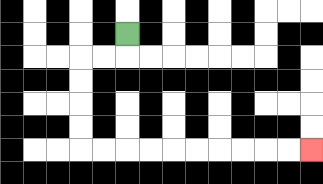{'start': '[5, 1]', 'end': '[13, 6]', 'path_directions': 'D,L,L,D,D,D,D,R,R,R,R,R,R,R,R,R,R', 'path_coordinates': '[[5, 1], [5, 2], [4, 2], [3, 2], [3, 3], [3, 4], [3, 5], [3, 6], [4, 6], [5, 6], [6, 6], [7, 6], [8, 6], [9, 6], [10, 6], [11, 6], [12, 6], [13, 6]]'}